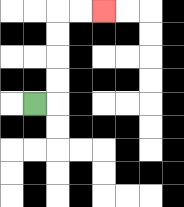{'start': '[1, 4]', 'end': '[4, 0]', 'path_directions': 'R,U,U,U,U,R,R', 'path_coordinates': '[[1, 4], [2, 4], [2, 3], [2, 2], [2, 1], [2, 0], [3, 0], [4, 0]]'}